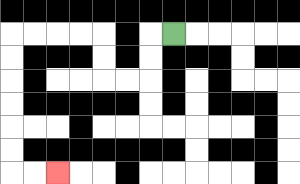{'start': '[7, 1]', 'end': '[2, 7]', 'path_directions': 'L,D,D,L,L,U,U,L,L,L,L,D,D,D,D,D,D,R,R', 'path_coordinates': '[[7, 1], [6, 1], [6, 2], [6, 3], [5, 3], [4, 3], [4, 2], [4, 1], [3, 1], [2, 1], [1, 1], [0, 1], [0, 2], [0, 3], [0, 4], [0, 5], [0, 6], [0, 7], [1, 7], [2, 7]]'}